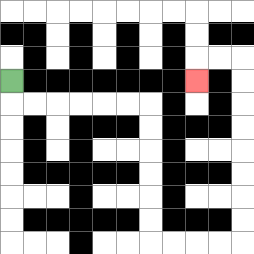{'start': '[0, 3]', 'end': '[8, 3]', 'path_directions': 'D,R,R,R,R,R,R,D,D,D,D,D,D,R,R,R,R,U,U,U,U,U,U,U,U,L,L,D', 'path_coordinates': '[[0, 3], [0, 4], [1, 4], [2, 4], [3, 4], [4, 4], [5, 4], [6, 4], [6, 5], [6, 6], [6, 7], [6, 8], [6, 9], [6, 10], [7, 10], [8, 10], [9, 10], [10, 10], [10, 9], [10, 8], [10, 7], [10, 6], [10, 5], [10, 4], [10, 3], [10, 2], [9, 2], [8, 2], [8, 3]]'}